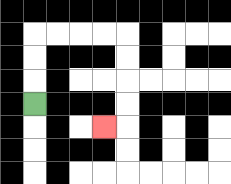{'start': '[1, 4]', 'end': '[4, 5]', 'path_directions': 'U,U,U,R,R,R,R,D,D,D,D,L', 'path_coordinates': '[[1, 4], [1, 3], [1, 2], [1, 1], [2, 1], [3, 1], [4, 1], [5, 1], [5, 2], [5, 3], [5, 4], [5, 5], [4, 5]]'}